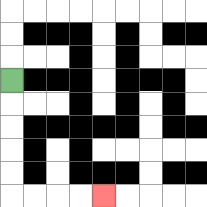{'start': '[0, 3]', 'end': '[4, 8]', 'path_directions': 'D,D,D,D,D,R,R,R,R', 'path_coordinates': '[[0, 3], [0, 4], [0, 5], [0, 6], [0, 7], [0, 8], [1, 8], [2, 8], [3, 8], [4, 8]]'}